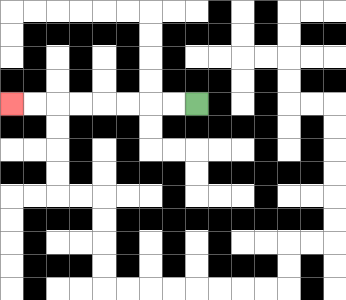{'start': '[8, 4]', 'end': '[0, 4]', 'path_directions': 'L,L,L,L,L,L,L,L', 'path_coordinates': '[[8, 4], [7, 4], [6, 4], [5, 4], [4, 4], [3, 4], [2, 4], [1, 4], [0, 4]]'}